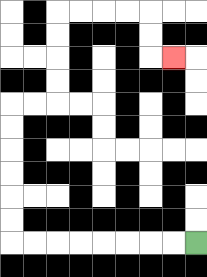{'start': '[8, 10]', 'end': '[7, 2]', 'path_directions': 'L,L,L,L,L,L,L,L,U,U,U,U,U,U,R,R,U,U,U,U,R,R,R,R,D,D,R', 'path_coordinates': '[[8, 10], [7, 10], [6, 10], [5, 10], [4, 10], [3, 10], [2, 10], [1, 10], [0, 10], [0, 9], [0, 8], [0, 7], [0, 6], [0, 5], [0, 4], [1, 4], [2, 4], [2, 3], [2, 2], [2, 1], [2, 0], [3, 0], [4, 0], [5, 0], [6, 0], [6, 1], [6, 2], [7, 2]]'}